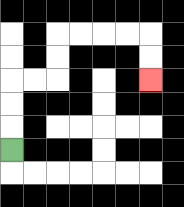{'start': '[0, 6]', 'end': '[6, 3]', 'path_directions': 'U,U,U,R,R,U,U,R,R,R,R,D,D', 'path_coordinates': '[[0, 6], [0, 5], [0, 4], [0, 3], [1, 3], [2, 3], [2, 2], [2, 1], [3, 1], [4, 1], [5, 1], [6, 1], [6, 2], [6, 3]]'}